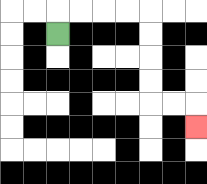{'start': '[2, 1]', 'end': '[8, 5]', 'path_directions': 'U,R,R,R,R,D,D,D,D,R,R,D', 'path_coordinates': '[[2, 1], [2, 0], [3, 0], [4, 0], [5, 0], [6, 0], [6, 1], [6, 2], [6, 3], [6, 4], [7, 4], [8, 4], [8, 5]]'}